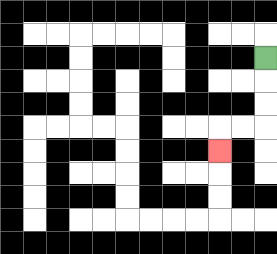{'start': '[11, 2]', 'end': '[9, 6]', 'path_directions': 'D,D,D,L,L,D', 'path_coordinates': '[[11, 2], [11, 3], [11, 4], [11, 5], [10, 5], [9, 5], [9, 6]]'}